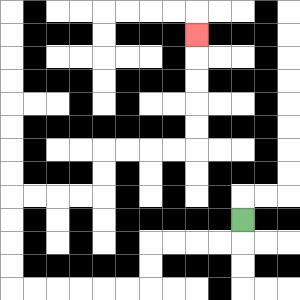{'start': '[10, 9]', 'end': '[8, 1]', 'path_directions': 'D,L,L,L,L,D,D,L,L,L,L,L,L,U,U,U,U,R,R,R,R,U,U,R,R,R,R,U,U,U,U,U', 'path_coordinates': '[[10, 9], [10, 10], [9, 10], [8, 10], [7, 10], [6, 10], [6, 11], [6, 12], [5, 12], [4, 12], [3, 12], [2, 12], [1, 12], [0, 12], [0, 11], [0, 10], [0, 9], [0, 8], [1, 8], [2, 8], [3, 8], [4, 8], [4, 7], [4, 6], [5, 6], [6, 6], [7, 6], [8, 6], [8, 5], [8, 4], [8, 3], [8, 2], [8, 1]]'}